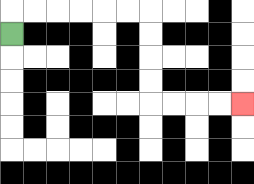{'start': '[0, 1]', 'end': '[10, 4]', 'path_directions': 'U,R,R,R,R,R,R,D,D,D,D,R,R,R,R', 'path_coordinates': '[[0, 1], [0, 0], [1, 0], [2, 0], [3, 0], [4, 0], [5, 0], [6, 0], [6, 1], [6, 2], [6, 3], [6, 4], [7, 4], [8, 4], [9, 4], [10, 4]]'}